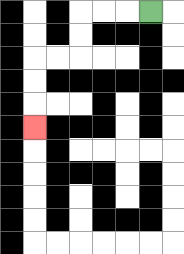{'start': '[6, 0]', 'end': '[1, 5]', 'path_directions': 'L,L,L,D,D,L,L,D,D,D', 'path_coordinates': '[[6, 0], [5, 0], [4, 0], [3, 0], [3, 1], [3, 2], [2, 2], [1, 2], [1, 3], [1, 4], [1, 5]]'}